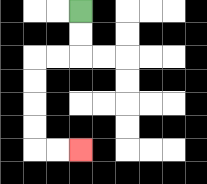{'start': '[3, 0]', 'end': '[3, 6]', 'path_directions': 'D,D,L,L,D,D,D,D,R,R', 'path_coordinates': '[[3, 0], [3, 1], [3, 2], [2, 2], [1, 2], [1, 3], [1, 4], [1, 5], [1, 6], [2, 6], [3, 6]]'}